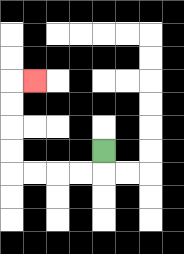{'start': '[4, 6]', 'end': '[1, 3]', 'path_directions': 'D,L,L,L,L,U,U,U,U,R', 'path_coordinates': '[[4, 6], [4, 7], [3, 7], [2, 7], [1, 7], [0, 7], [0, 6], [0, 5], [0, 4], [0, 3], [1, 3]]'}